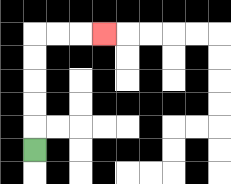{'start': '[1, 6]', 'end': '[4, 1]', 'path_directions': 'U,U,U,U,U,R,R,R', 'path_coordinates': '[[1, 6], [1, 5], [1, 4], [1, 3], [1, 2], [1, 1], [2, 1], [3, 1], [4, 1]]'}